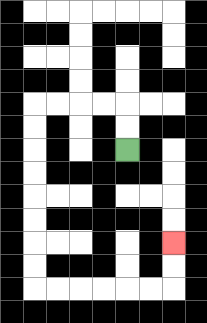{'start': '[5, 6]', 'end': '[7, 10]', 'path_directions': 'U,U,L,L,L,L,D,D,D,D,D,D,D,D,R,R,R,R,R,R,U,U', 'path_coordinates': '[[5, 6], [5, 5], [5, 4], [4, 4], [3, 4], [2, 4], [1, 4], [1, 5], [1, 6], [1, 7], [1, 8], [1, 9], [1, 10], [1, 11], [1, 12], [2, 12], [3, 12], [4, 12], [5, 12], [6, 12], [7, 12], [7, 11], [7, 10]]'}